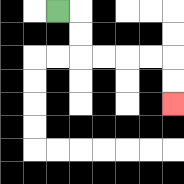{'start': '[2, 0]', 'end': '[7, 4]', 'path_directions': 'R,D,D,R,R,R,R,D,D', 'path_coordinates': '[[2, 0], [3, 0], [3, 1], [3, 2], [4, 2], [5, 2], [6, 2], [7, 2], [7, 3], [7, 4]]'}